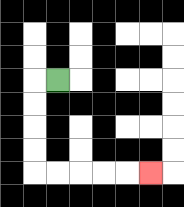{'start': '[2, 3]', 'end': '[6, 7]', 'path_directions': 'L,D,D,D,D,R,R,R,R,R', 'path_coordinates': '[[2, 3], [1, 3], [1, 4], [1, 5], [1, 6], [1, 7], [2, 7], [3, 7], [4, 7], [5, 7], [6, 7]]'}